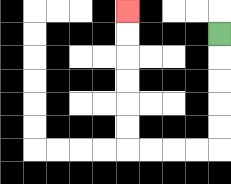{'start': '[9, 1]', 'end': '[5, 0]', 'path_directions': 'D,D,D,D,D,L,L,L,L,U,U,U,U,U,U', 'path_coordinates': '[[9, 1], [9, 2], [9, 3], [9, 4], [9, 5], [9, 6], [8, 6], [7, 6], [6, 6], [5, 6], [5, 5], [5, 4], [5, 3], [5, 2], [5, 1], [5, 0]]'}